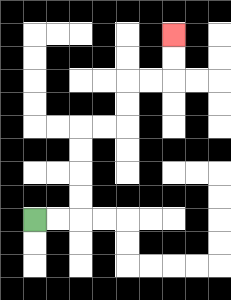{'start': '[1, 9]', 'end': '[7, 1]', 'path_directions': 'R,R,U,U,U,U,R,R,U,U,R,R,U,U', 'path_coordinates': '[[1, 9], [2, 9], [3, 9], [3, 8], [3, 7], [3, 6], [3, 5], [4, 5], [5, 5], [5, 4], [5, 3], [6, 3], [7, 3], [7, 2], [7, 1]]'}